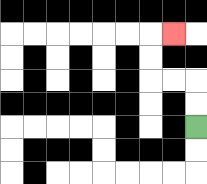{'start': '[8, 5]', 'end': '[7, 1]', 'path_directions': 'U,U,L,L,U,U,R', 'path_coordinates': '[[8, 5], [8, 4], [8, 3], [7, 3], [6, 3], [6, 2], [6, 1], [7, 1]]'}